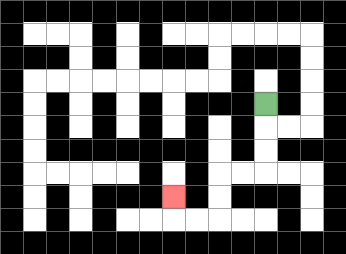{'start': '[11, 4]', 'end': '[7, 8]', 'path_directions': 'D,D,D,L,L,D,D,L,L,U', 'path_coordinates': '[[11, 4], [11, 5], [11, 6], [11, 7], [10, 7], [9, 7], [9, 8], [9, 9], [8, 9], [7, 9], [7, 8]]'}